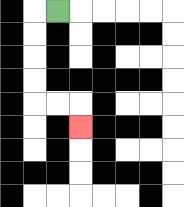{'start': '[2, 0]', 'end': '[3, 5]', 'path_directions': 'L,D,D,D,D,R,R,D', 'path_coordinates': '[[2, 0], [1, 0], [1, 1], [1, 2], [1, 3], [1, 4], [2, 4], [3, 4], [3, 5]]'}